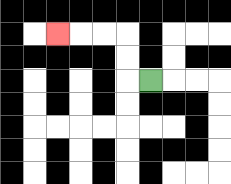{'start': '[6, 3]', 'end': '[2, 1]', 'path_directions': 'L,U,U,L,L,L', 'path_coordinates': '[[6, 3], [5, 3], [5, 2], [5, 1], [4, 1], [3, 1], [2, 1]]'}